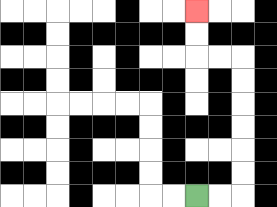{'start': '[8, 8]', 'end': '[8, 0]', 'path_directions': 'R,R,U,U,U,U,U,U,L,L,U,U', 'path_coordinates': '[[8, 8], [9, 8], [10, 8], [10, 7], [10, 6], [10, 5], [10, 4], [10, 3], [10, 2], [9, 2], [8, 2], [8, 1], [8, 0]]'}